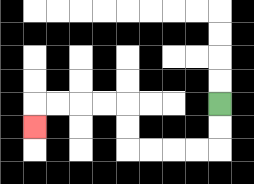{'start': '[9, 4]', 'end': '[1, 5]', 'path_directions': 'D,D,L,L,L,L,U,U,L,L,L,L,D', 'path_coordinates': '[[9, 4], [9, 5], [9, 6], [8, 6], [7, 6], [6, 6], [5, 6], [5, 5], [5, 4], [4, 4], [3, 4], [2, 4], [1, 4], [1, 5]]'}